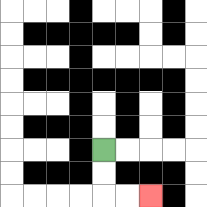{'start': '[4, 6]', 'end': '[6, 8]', 'path_directions': 'D,D,R,R', 'path_coordinates': '[[4, 6], [4, 7], [4, 8], [5, 8], [6, 8]]'}